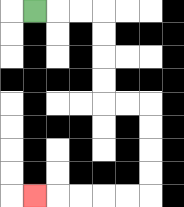{'start': '[1, 0]', 'end': '[1, 8]', 'path_directions': 'R,R,R,D,D,D,D,R,R,D,D,D,D,L,L,L,L,L', 'path_coordinates': '[[1, 0], [2, 0], [3, 0], [4, 0], [4, 1], [4, 2], [4, 3], [4, 4], [5, 4], [6, 4], [6, 5], [6, 6], [6, 7], [6, 8], [5, 8], [4, 8], [3, 8], [2, 8], [1, 8]]'}